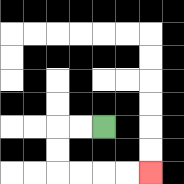{'start': '[4, 5]', 'end': '[6, 7]', 'path_directions': 'L,L,D,D,R,R,R,R', 'path_coordinates': '[[4, 5], [3, 5], [2, 5], [2, 6], [2, 7], [3, 7], [4, 7], [5, 7], [6, 7]]'}